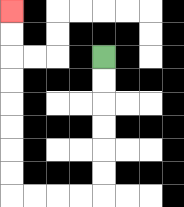{'start': '[4, 2]', 'end': '[0, 0]', 'path_directions': 'D,D,D,D,D,D,L,L,L,L,U,U,U,U,U,U,U,U', 'path_coordinates': '[[4, 2], [4, 3], [4, 4], [4, 5], [4, 6], [4, 7], [4, 8], [3, 8], [2, 8], [1, 8], [0, 8], [0, 7], [0, 6], [0, 5], [0, 4], [0, 3], [0, 2], [0, 1], [0, 0]]'}